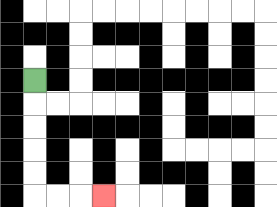{'start': '[1, 3]', 'end': '[4, 8]', 'path_directions': 'D,D,D,D,D,R,R,R', 'path_coordinates': '[[1, 3], [1, 4], [1, 5], [1, 6], [1, 7], [1, 8], [2, 8], [3, 8], [4, 8]]'}